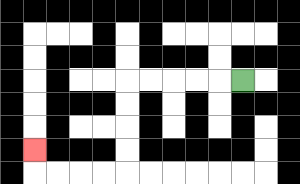{'start': '[10, 3]', 'end': '[1, 6]', 'path_directions': 'L,L,L,L,L,D,D,D,D,L,L,L,L,U', 'path_coordinates': '[[10, 3], [9, 3], [8, 3], [7, 3], [6, 3], [5, 3], [5, 4], [5, 5], [5, 6], [5, 7], [4, 7], [3, 7], [2, 7], [1, 7], [1, 6]]'}